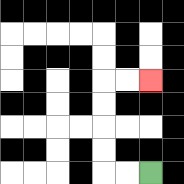{'start': '[6, 7]', 'end': '[6, 3]', 'path_directions': 'L,L,U,U,U,U,R,R', 'path_coordinates': '[[6, 7], [5, 7], [4, 7], [4, 6], [4, 5], [4, 4], [4, 3], [5, 3], [6, 3]]'}